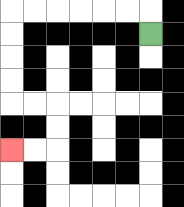{'start': '[6, 1]', 'end': '[0, 6]', 'path_directions': 'U,L,L,L,L,L,L,D,D,D,D,R,R,D,D,L,L', 'path_coordinates': '[[6, 1], [6, 0], [5, 0], [4, 0], [3, 0], [2, 0], [1, 0], [0, 0], [0, 1], [0, 2], [0, 3], [0, 4], [1, 4], [2, 4], [2, 5], [2, 6], [1, 6], [0, 6]]'}